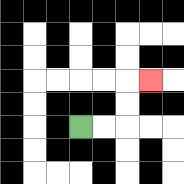{'start': '[3, 5]', 'end': '[6, 3]', 'path_directions': 'R,R,U,U,R', 'path_coordinates': '[[3, 5], [4, 5], [5, 5], [5, 4], [5, 3], [6, 3]]'}